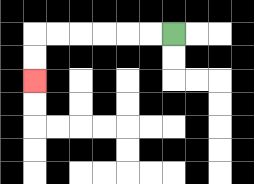{'start': '[7, 1]', 'end': '[1, 3]', 'path_directions': 'L,L,L,L,L,L,D,D', 'path_coordinates': '[[7, 1], [6, 1], [5, 1], [4, 1], [3, 1], [2, 1], [1, 1], [1, 2], [1, 3]]'}